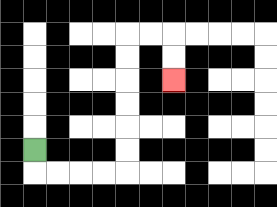{'start': '[1, 6]', 'end': '[7, 3]', 'path_directions': 'D,R,R,R,R,U,U,U,U,U,U,R,R,D,D', 'path_coordinates': '[[1, 6], [1, 7], [2, 7], [3, 7], [4, 7], [5, 7], [5, 6], [5, 5], [5, 4], [5, 3], [5, 2], [5, 1], [6, 1], [7, 1], [7, 2], [7, 3]]'}